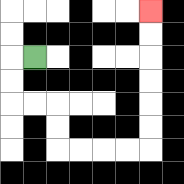{'start': '[1, 2]', 'end': '[6, 0]', 'path_directions': 'L,D,D,R,R,D,D,R,R,R,R,U,U,U,U,U,U', 'path_coordinates': '[[1, 2], [0, 2], [0, 3], [0, 4], [1, 4], [2, 4], [2, 5], [2, 6], [3, 6], [4, 6], [5, 6], [6, 6], [6, 5], [6, 4], [6, 3], [6, 2], [6, 1], [6, 0]]'}